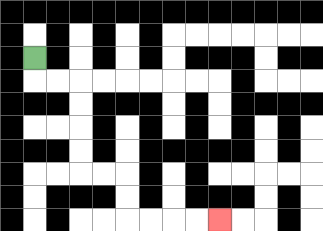{'start': '[1, 2]', 'end': '[9, 9]', 'path_directions': 'D,R,R,D,D,D,D,R,R,D,D,R,R,R,R', 'path_coordinates': '[[1, 2], [1, 3], [2, 3], [3, 3], [3, 4], [3, 5], [3, 6], [3, 7], [4, 7], [5, 7], [5, 8], [5, 9], [6, 9], [7, 9], [8, 9], [9, 9]]'}